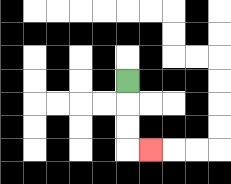{'start': '[5, 3]', 'end': '[6, 6]', 'path_directions': 'D,D,D,R', 'path_coordinates': '[[5, 3], [5, 4], [5, 5], [5, 6], [6, 6]]'}